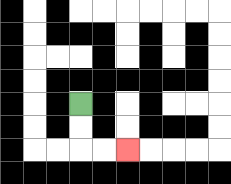{'start': '[3, 4]', 'end': '[5, 6]', 'path_directions': 'D,D,R,R', 'path_coordinates': '[[3, 4], [3, 5], [3, 6], [4, 6], [5, 6]]'}